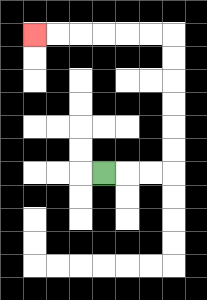{'start': '[4, 7]', 'end': '[1, 1]', 'path_directions': 'R,R,R,U,U,U,U,U,U,L,L,L,L,L,L', 'path_coordinates': '[[4, 7], [5, 7], [6, 7], [7, 7], [7, 6], [7, 5], [7, 4], [7, 3], [7, 2], [7, 1], [6, 1], [5, 1], [4, 1], [3, 1], [2, 1], [1, 1]]'}